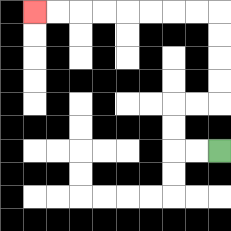{'start': '[9, 6]', 'end': '[1, 0]', 'path_directions': 'L,L,U,U,R,R,U,U,U,U,L,L,L,L,L,L,L,L', 'path_coordinates': '[[9, 6], [8, 6], [7, 6], [7, 5], [7, 4], [8, 4], [9, 4], [9, 3], [9, 2], [9, 1], [9, 0], [8, 0], [7, 0], [6, 0], [5, 0], [4, 0], [3, 0], [2, 0], [1, 0]]'}